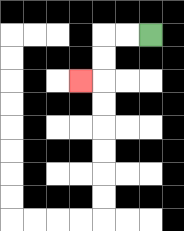{'start': '[6, 1]', 'end': '[3, 3]', 'path_directions': 'L,L,D,D,L', 'path_coordinates': '[[6, 1], [5, 1], [4, 1], [4, 2], [4, 3], [3, 3]]'}